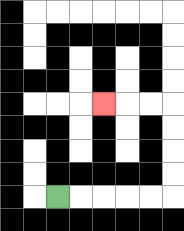{'start': '[2, 8]', 'end': '[4, 4]', 'path_directions': 'R,R,R,R,R,U,U,U,U,L,L,L', 'path_coordinates': '[[2, 8], [3, 8], [4, 8], [5, 8], [6, 8], [7, 8], [7, 7], [7, 6], [7, 5], [7, 4], [6, 4], [5, 4], [4, 4]]'}